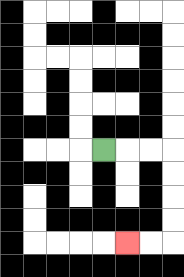{'start': '[4, 6]', 'end': '[5, 10]', 'path_directions': 'R,R,R,D,D,D,D,L,L', 'path_coordinates': '[[4, 6], [5, 6], [6, 6], [7, 6], [7, 7], [7, 8], [7, 9], [7, 10], [6, 10], [5, 10]]'}